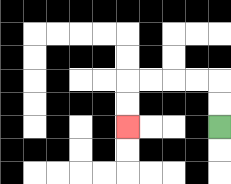{'start': '[9, 5]', 'end': '[5, 5]', 'path_directions': 'U,U,L,L,L,L,D,D', 'path_coordinates': '[[9, 5], [9, 4], [9, 3], [8, 3], [7, 3], [6, 3], [5, 3], [5, 4], [5, 5]]'}